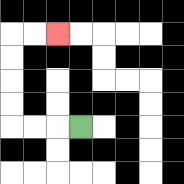{'start': '[3, 5]', 'end': '[2, 1]', 'path_directions': 'L,L,L,U,U,U,U,R,R', 'path_coordinates': '[[3, 5], [2, 5], [1, 5], [0, 5], [0, 4], [0, 3], [0, 2], [0, 1], [1, 1], [2, 1]]'}